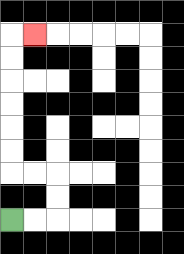{'start': '[0, 9]', 'end': '[1, 1]', 'path_directions': 'R,R,U,U,L,L,U,U,U,U,U,U,R', 'path_coordinates': '[[0, 9], [1, 9], [2, 9], [2, 8], [2, 7], [1, 7], [0, 7], [0, 6], [0, 5], [0, 4], [0, 3], [0, 2], [0, 1], [1, 1]]'}